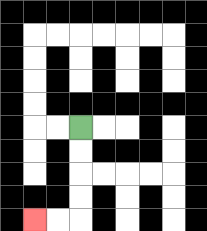{'start': '[3, 5]', 'end': '[1, 9]', 'path_directions': 'D,D,D,D,L,L', 'path_coordinates': '[[3, 5], [3, 6], [3, 7], [3, 8], [3, 9], [2, 9], [1, 9]]'}